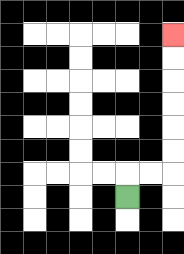{'start': '[5, 8]', 'end': '[7, 1]', 'path_directions': 'U,R,R,U,U,U,U,U,U', 'path_coordinates': '[[5, 8], [5, 7], [6, 7], [7, 7], [7, 6], [7, 5], [7, 4], [7, 3], [7, 2], [7, 1]]'}